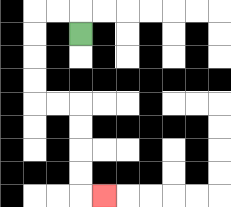{'start': '[3, 1]', 'end': '[4, 8]', 'path_directions': 'U,L,L,D,D,D,D,R,R,D,D,D,D,R', 'path_coordinates': '[[3, 1], [3, 0], [2, 0], [1, 0], [1, 1], [1, 2], [1, 3], [1, 4], [2, 4], [3, 4], [3, 5], [3, 6], [3, 7], [3, 8], [4, 8]]'}